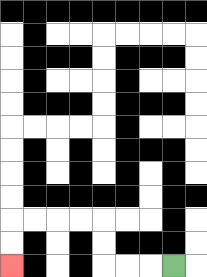{'start': '[7, 11]', 'end': '[0, 11]', 'path_directions': 'L,L,L,U,U,L,L,L,L,D,D', 'path_coordinates': '[[7, 11], [6, 11], [5, 11], [4, 11], [4, 10], [4, 9], [3, 9], [2, 9], [1, 9], [0, 9], [0, 10], [0, 11]]'}